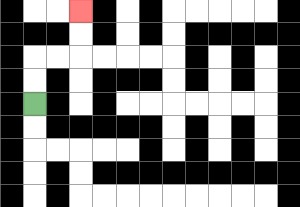{'start': '[1, 4]', 'end': '[3, 0]', 'path_directions': 'U,U,R,R,U,U', 'path_coordinates': '[[1, 4], [1, 3], [1, 2], [2, 2], [3, 2], [3, 1], [3, 0]]'}